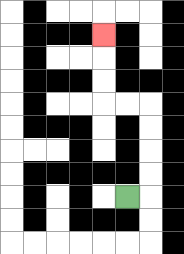{'start': '[5, 8]', 'end': '[4, 1]', 'path_directions': 'R,U,U,U,U,L,L,U,U,U', 'path_coordinates': '[[5, 8], [6, 8], [6, 7], [6, 6], [6, 5], [6, 4], [5, 4], [4, 4], [4, 3], [4, 2], [4, 1]]'}